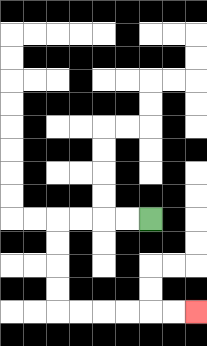{'start': '[6, 9]', 'end': '[8, 13]', 'path_directions': 'L,L,L,L,D,D,D,D,R,R,R,R,R,R', 'path_coordinates': '[[6, 9], [5, 9], [4, 9], [3, 9], [2, 9], [2, 10], [2, 11], [2, 12], [2, 13], [3, 13], [4, 13], [5, 13], [6, 13], [7, 13], [8, 13]]'}